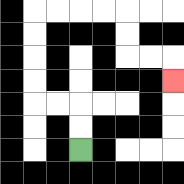{'start': '[3, 6]', 'end': '[7, 3]', 'path_directions': 'U,U,L,L,U,U,U,U,R,R,R,R,D,D,R,R,D', 'path_coordinates': '[[3, 6], [3, 5], [3, 4], [2, 4], [1, 4], [1, 3], [1, 2], [1, 1], [1, 0], [2, 0], [3, 0], [4, 0], [5, 0], [5, 1], [5, 2], [6, 2], [7, 2], [7, 3]]'}